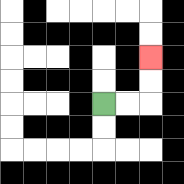{'start': '[4, 4]', 'end': '[6, 2]', 'path_directions': 'R,R,U,U', 'path_coordinates': '[[4, 4], [5, 4], [6, 4], [6, 3], [6, 2]]'}